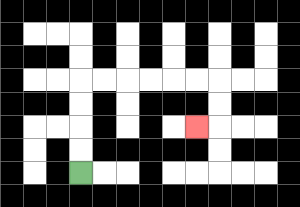{'start': '[3, 7]', 'end': '[8, 5]', 'path_directions': 'U,U,U,U,R,R,R,R,R,R,D,D,L', 'path_coordinates': '[[3, 7], [3, 6], [3, 5], [3, 4], [3, 3], [4, 3], [5, 3], [6, 3], [7, 3], [8, 3], [9, 3], [9, 4], [9, 5], [8, 5]]'}